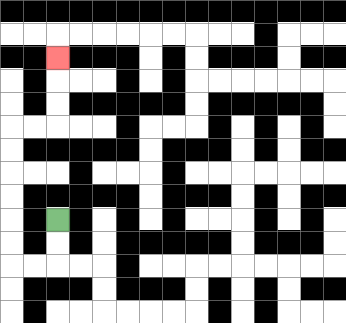{'start': '[2, 9]', 'end': '[2, 2]', 'path_directions': 'D,D,L,L,U,U,U,U,U,U,R,R,U,U,U', 'path_coordinates': '[[2, 9], [2, 10], [2, 11], [1, 11], [0, 11], [0, 10], [0, 9], [0, 8], [0, 7], [0, 6], [0, 5], [1, 5], [2, 5], [2, 4], [2, 3], [2, 2]]'}